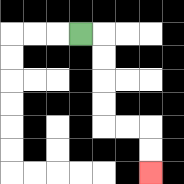{'start': '[3, 1]', 'end': '[6, 7]', 'path_directions': 'R,D,D,D,D,R,R,D,D', 'path_coordinates': '[[3, 1], [4, 1], [4, 2], [4, 3], [4, 4], [4, 5], [5, 5], [6, 5], [6, 6], [6, 7]]'}